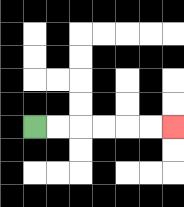{'start': '[1, 5]', 'end': '[7, 5]', 'path_directions': 'R,R,R,R,R,R', 'path_coordinates': '[[1, 5], [2, 5], [3, 5], [4, 5], [5, 5], [6, 5], [7, 5]]'}